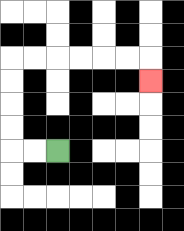{'start': '[2, 6]', 'end': '[6, 3]', 'path_directions': 'L,L,U,U,U,U,R,R,R,R,R,R,D', 'path_coordinates': '[[2, 6], [1, 6], [0, 6], [0, 5], [0, 4], [0, 3], [0, 2], [1, 2], [2, 2], [3, 2], [4, 2], [5, 2], [6, 2], [6, 3]]'}